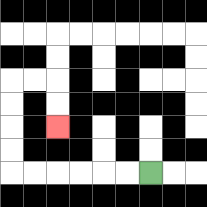{'start': '[6, 7]', 'end': '[2, 5]', 'path_directions': 'L,L,L,L,L,L,U,U,U,U,R,R,D,D', 'path_coordinates': '[[6, 7], [5, 7], [4, 7], [3, 7], [2, 7], [1, 7], [0, 7], [0, 6], [0, 5], [0, 4], [0, 3], [1, 3], [2, 3], [2, 4], [2, 5]]'}